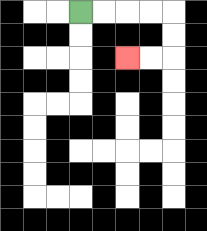{'start': '[3, 0]', 'end': '[5, 2]', 'path_directions': 'R,R,R,R,D,D,L,L', 'path_coordinates': '[[3, 0], [4, 0], [5, 0], [6, 0], [7, 0], [7, 1], [7, 2], [6, 2], [5, 2]]'}